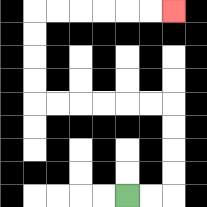{'start': '[5, 8]', 'end': '[7, 0]', 'path_directions': 'R,R,U,U,U,U,L,L,L,L,L,L,U,U,U,U,R,R,R,R,R,R', 'path_coordinates': '[[5, 8], [6, 8], [7, 8], [7, 7], [7, 6], [7, 5], [7, 4], [6, 4], [5, 4], [4, 4], [3, 4], [2, 4], [1, 4], [1, 3], [1, 2], [1, 1], [1, 0], [2, 0], [3, 0], [4, 0], [5, 0], [6, 0], [7, 0]]'}